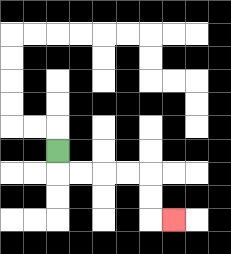{'start': '[2, 6]', 'end': '[7, 9]', 'path_directions': 'D,R,R,R,R,D,D,R', 'path_coordinates': '[[2, 6], [2, 7], [3, 7], [4, 7], [5, 7], [6, 7], [6, 8], [6, 9], [7, 9]]'}